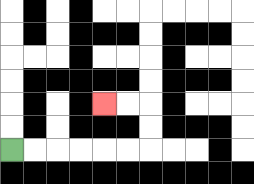{'start': '[0, 6]', 'end': '[4, 4]', 'path_directions': 'R,R,R,R,R,R,U,U,L,L', 'path_coordinates': '[[0, 6], [1, 6], [2, 6], [3, 6], [4, 6], [5, 6], [6, 6], [6, 5], [6, 4], [5, 4], [4, 4]]'}